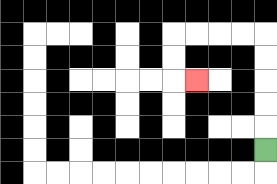{'start': '[11, 6]', 'end': '[8, 3]', 'path_directions': 'U,U,U,U,U,L,L,L,L,D,D,R', 'path_coordinates': '[[11, 6], [11, 5], [11, 4], [11, 3], [11, 2], [11, 1], [10, 1], [9, 1], [8, 1], [7, 1], [7, 2], [7, 3], [8, 3]]'}